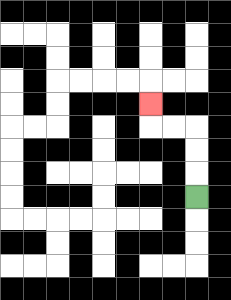{'start': '[8, 8]', 'end': '[6, 4]', 'path_directions': 'U,U,U,L,L,U', 'path_coordinates': '[[8, 8], [8, 7], [8, 6], [8, 5], [7, 5], [6, 5], [6, 4]]'}